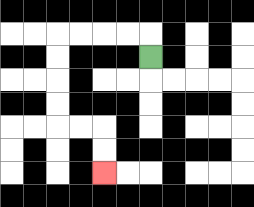{'start': '[6, 2]', 'end': '[4, 7]', 'path_directions': 'U,L,L,L,L,D,D,D,D,R,R,D,D', 'path_coordinates': '[[6, 2], [6, 1], [5, 1], [4, 1], [3, 1], [2, 1], [2, 2], [2, 3], [2, 4], [2, 5], [3, 5], [4, 5], [4, 6], [4, 7]]'}